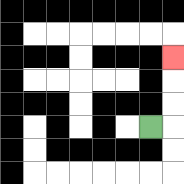{'start': '[6, 5]', 'end': '[7, 2]', 'path_directions': 'R,U,U,U', 'path_coordinates': '[[6, 5], [7, 5], [7, 4], [7, 3], [7, 2]]'}